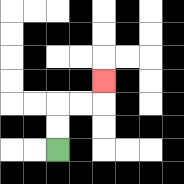{'start': '[2, 6]', 'end': '[4, 3]', 'path_directions': 'U,U,R,R,U', 'path_coordinates': '[[2, 6], [2, 5], [2, 4], [3, 4], [4, 4], [4, 3]]'}